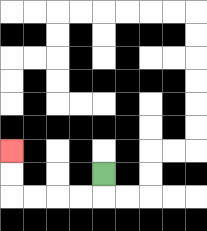{'start': '[4, 7]', 'end': '[0, 6]', 'path_directions': 'D,L,L,L,L,U,U', 'path_coordinates': '[[4, 7], [4, 8], [3, 8], [2, 8], [1, 8], [0, 8], [0, 7], [0, 6]]'}